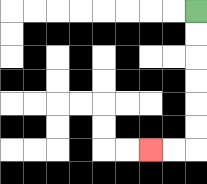{'start': '[8, 0]', 'end': '[6, 6]', 'path_directions': 'D,D,D,D,D,D,L,L', 'path_coordinates': '[[8, 0], [8, 1], [8, 2], [8, 3], [8, 4], [8, 5], [8, 6], [7, 6], [6, 6]]'}